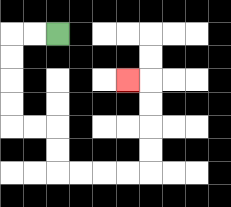{'start': '[2, 1]', 'end': '[5, 3]', 'path_directions': 'L,L,D,D,D,D,R,R,D,D,R,R,R,R,U,U,U,U,L', 'path_coordinates': '[[2, 1], [1, 1], [0, 1], [0, 2], [0, 3], [0, 4], [0, 5], [1, 5], [2, 5], [2, 6], [2, 7], [3, 7], [4, 7], [5, 7], [6, 7], [6, 6], [6, 5], [6, 4], [6, 3], [5, 3]]'}